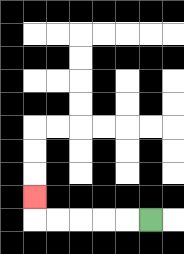{'start': '[6, 9]', 'end': '[1, 8]', 'path_directions': 'L,L,L,L,L,U', 'path_coordinates': '[[6, 9], [5, 9], [4, 9], [3, 9], [2, 9], [1, 9], [1, 8]]'}